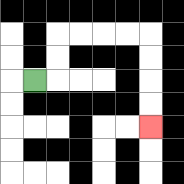{'start': '[1, 3]', 'end': '[6, 5]', 'path_directions': 'R,U,U,R,R,R,R,D,D,D,D', 'path_coordinates': '[[1, 3], [2, 3], [2, 2], [2, 1], [3, 1], [4, 1], [5, 1], [6, 1], [6, 2], [6, 3], [6, 4], [6, 5]]'}